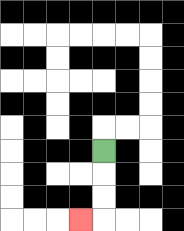{'start': '[4, 6]', 'end': '[3, 9]', 'path_directions': 'D,D,D,L', 'path_coordinates': '[[4, 6], [4, 7], [4, 8], [4, 9], [3, 9]]'}